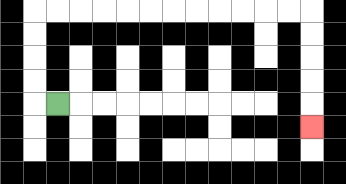{'start': '[2, 4]', 'end': '[13, 5]', 'path_directions': 'L,U,U,U,U,R,R,R,R,R,R,R,R,R,R,R,R,D,D,D,D,D', 'path_coordinates': '[[2, 4], [1, 4], [1, 3], [1, 2], [1, 1], [1, 0], [2, 0], [3, 0], [4, 0], [5, 0], [6, 0], [7, 0], [8, 0], [9, 0], [10, 0], [11, 0], [12, 0], [13, 0], [13, 1], [13, 2], [13, 3], [13, 4], [13, 5]]'}